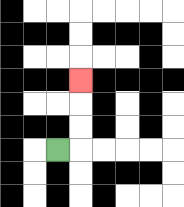{'start': '[2, 6]', 'end': '[3, 3]', 'path_directions': 'R,U,U,U', 'path_coordinates': '[[2, 6], [3, 6], [3, 5], [3, 4], [3, 3]]'}